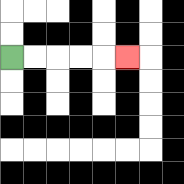{'start': '[0, 2]', 'end': '[5, 2]', 'path_directions': 'R,R,R,R,R', 'path_coordinates': '[[0, 2], [1, 2], [2, 2], [3, 2], [4, 2], [5, 2]]'}